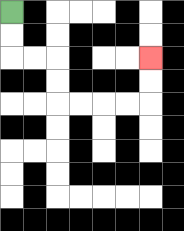{'start': '[0, 0]', 'end': '[6, 2]', 'path_directions': 'D,D,R,R,D,D,R,R,R,R,U,U', 'path_coordinates': '[[0, 0], [0, 1], [0, 2], [1, 2], [2, 2], [2, 3], [2, 4], [3, 4], [4, 4], [5, 4], [6, 4], [6, 3], [6, 2]]'}